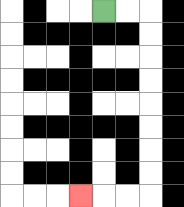{'start': '[4, 0]', 'end': '[3, 8]', 'path_directions': 'R,R,D,D,D,D,D,D,D,D,L,L,L', 'path_coordinates': '[[4, 0], [5, 0], [6, 0], [6, 1], [6, 2], [6, 3], [6, 4], [6, 5], [6, 6], [6, 7], [6, 8], [5, 8], [4, 8], [3, 8]]'}